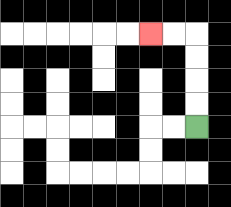{'start': '[8, 5]', 'end': '[6, 1]', 'path_directions': 'U,U,U,U,L,L', 'path_coordinates': '[[8, 5], [8, 4], [8, 3], [8, 2], [8, 1], [7, 1], [6, 1]]'}